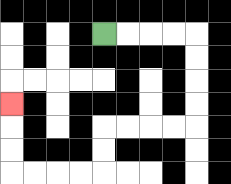{'start': '[4, 1]', 'end': '[0, 4]', 'path_directions': 'R,R,R,R,D,D,D,D,L,L,L,L,D,D,L,L,L,L,U,U,U', 'path_coordinates': '[[4, 1], [5, 1], [6, 1], [7, 1], [8, 1], [8, 2], [8, 3], [8, 4], [8, 5], [7, 5], [6, 5], [5, 5], [4, 5], [4, 6], [4, 7], [3, 7], [2, 7], [1, 7], [0, 7], [0, 6], [0, 5], [0, 4]]'}